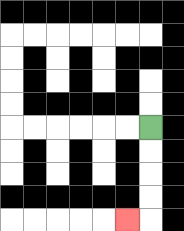{'start': '[6, 5]', 'end': '[5, 9]', 'path_directions': 'D,D,D,D,L', 'path_coordinates': '[[6, 5], [6, 6], [6, 7], [6, 8], [6, 9], [5, 9]]'}